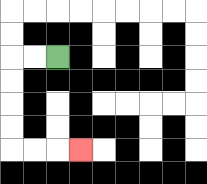{'start': '[2, 2]', 'end': '[3, 6]', 'path_directions': 'L,L,D,D,D,D,R,R,R', 'path_coordinates': '[[2, 2], [1, 2], [0, 2], [0, 3], [0, 4], [0, 5], [0, 6], [1, 6], [2, 6], [3, 6]]'}